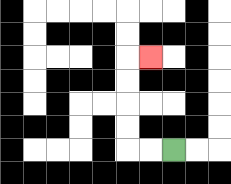{'start': '[7, 6]', 'end': '[6, 2]', 'path_directions': 'L,L,U,U,U,U,R', 'path_coordinates': '[[7, 6], [6, 6], [5, 6], [5, 5], [5, 4], [5, 3], [5, 2], [6, 2]]'}